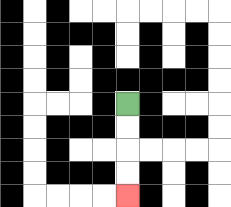{'start': '[5, 4]', 'end': '[5, 8]', 'path_directions': 'D,D,D,D', 'path_coordinates': '[[5, 4], [5, 5], [5, 6], [5, 7], [5, 8]]'}